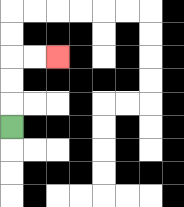{'start': '[0, 5]', 'end': '[2, 2]', 'path_directions': 'U,U,U,R,R', 'path_coordinates': '[[0, 5], [0, 4], [0, 3], [0, 2], [1, 2], [2, 2]]'}